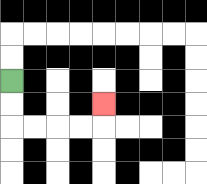{'start': '[0, 3]', 'end': '[4, 4]', 'path_directions': 'D,D,R,R,R,R,U', 'path_coordinates': '[[0, 3], [0, 4], [0, 5], [1, 5], [2, 5], [3, 5], [4, 5], [4, 4]]'}